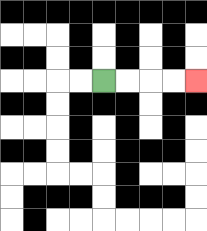{'start': '[4, 3]', 'end': '[8, 3]', 'path_directions': 'R,R,R,R', 'path_coordinates': '[[4, 3], [5, 3], [6, 3], [7, 3], [8, 3]]'}